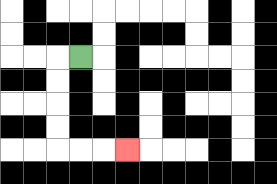{'start': '[3, 2]', 'end': '[5, 6]', 'path_directions': 'L,D,D,D,D,R,R,R', 'path_coordinates': '[[3, 2], [2, 2], [2, 3], [2, 4], [2, 5], [2, 6], [3, 6], [4, 6], [5, 6]]'}